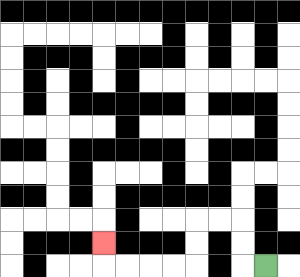{'start': '[11, 11]', 'end': '[4, 10]', 'path_directions': 'L,U,U,L,L,D,D,L,L,L,L,U', 'path_coordinates': '[[11, 11], [10, 11], [10, 10], [10, 9], [9, 9], [8, 9], [8, 10], [8, 11], [7, 11], [6, 11], [5, 11], [4, 11], [4, 10]]'}